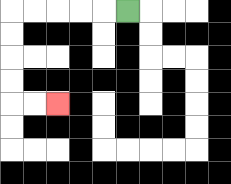{'start': '[5, 0]', 'end': '[2, 4]', 'path_directions': 'L,L,L,L,L,D,D,D,D,R,R', 'path_coordinates': '[[5, 0], [4, 0], [3, 0], [2, 0], [1, 0], [0, 0], [0, 1], [0, 2], [0, 3], [0, 4], [1, 4], [2, 4]]'}